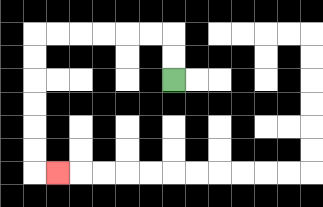{'start': '[7, 3]', 'end': '[2, 7]', 'path_directions': 'U,U,L,L,L,L,L,L,D,D,D,D,D,D,R', 'path_coordinates': '[[7, 3], [7, 2], [7, 1], [6, 1], [5, 1], [4, 1], [3, 1], [2, 1], [1, 1], [1, 2], [1, 3], [1, 4], [1, 5], [1, 6], [1, 7], [2, 7]]'}